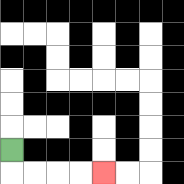{'start': '[0, 6]', 'end': '[4, 7]', 'path_directions': 'D,R,R,R,R', 'path_coordinates': '[[0, 6], [0, 7], [1, 7], [2, 7], [3, 7], [4, 7]]'}